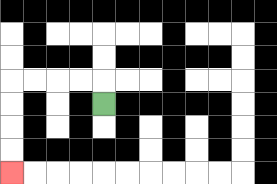{'start': '[4, 4]', 'end': '[0, 7]', 'path_directions': 'U,L,L,L,L,D,D,D,D', 'path_coordinates': '[[4, 4], [4, 3], [3, 3], [2, 3], [1, 3], [0, 3], [0, 4], [0, 5], [0, 6], [0, 7]]'}